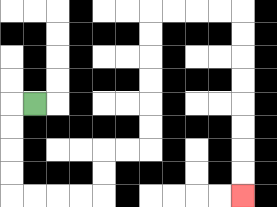{'start': '[1, 4]', 'end': '[10, 8]', 'path_directions': 'L,D,D,D,D,R,R,R,R,U,U,R,R,U,U,U,U,U,U,R,R,R,R,D,D,D,D,D,D,D,D', 'path_coordinates': '[[1, 4], [0, 4], [0, 5], [0, 6], [0, 7], [0, 8], [1, 8], [2, 8], [3, 8], [4, 8], [4, 7], [4, 6], [5, 6], [6, 6], [6, 5], [6, 4], [6, 3], [6, 2], [6, 1], [6, 0], [7, 0], [8, 0], [9, 0], [10, 0], [10, 1], [10, 2], [10, 3], [10, 4], [10, 5], [10, 6], [10, 7], [10, 8]]'}